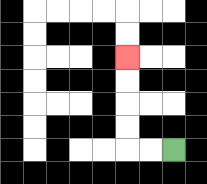{'start': '[7, 6]', 'end': '[5, 2]', 'path_directions': 'L,L,U,U,U,U', 'path_coordinates': '[[7, 6], [6, 6], [5, 6], [5, 5], [5, 4], [5, 3], [5, 2]]'}